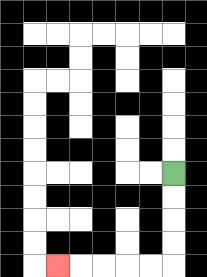{'start': '[7, 7]', 'end': '[2, 11]', 'path_directions': 'D,D,D,D,L,L,L,L,L', 'path_coordinates': '[[7, 7], [7, 8], [7, 9], [7, 10], [7, 11], [6, 11], [5, 11], [4, 11], [3, 11], [2, 11]]'}